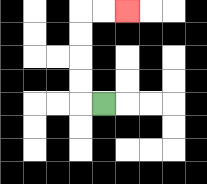{'start': '[4, 4]', 'end': '[5, 0]', 'path_directions': 'L,U,U,U,U,R,R', 'path_coordinates': '[[4, 4], [3, 4], [3, 3], [3, 2], [3, 1], [3, 0], [4, 0], [5, 0]]'}